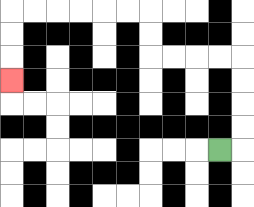{'start': '[9, 6]', 'end': '[0, 3]', 'path_directions': 'R,U,U,U,U,L,L,L,L,U,U,L,L,L,L,L,L,D,D,D', 'path_coordinates': '[[9, 6], [10, 6], [10, 5], [10, 4], [10, 3], [10, 2], [9, 2], [8, 2], [7, 2], [6, 2], [6, 1], [6, 0], [5, 0], [4, 0], [3, 0], [2, 0], [1, 0], [0, 0], [0, 1], [0, 2], [0, 3]]'}